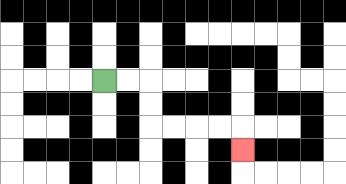{'start': '[4, 3]', 'end': '[10, 6]', 'path_directions': 'R,R,D,D,R,R,R,R,D', 'path_coordinates': '[[4, 3], [5, 3], [6, 3], [6, 4], [6, 5], [7, 5], [8, 5], [9, 5], [10, 5], [10, 6]]'}